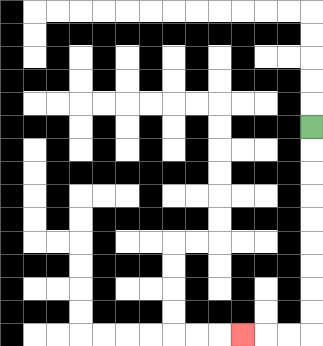{'start': '[13, 5]', 'end': '[10, 14]', 'path_directions': 'D,D,D,D,D,D,D,D,D,L,L,L', 'path_coordinates': '[[13, 5], [13, 6], [13, 7], [13, 8], [13, 9], [13, 10], [13, 11], [13, 12], [13, 13], [13, 14], [12, 14], [11, 14], [10, 14]]'}